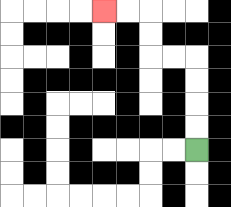{'start': '[8, 6]', 'end': '[4, 0]', 'path_directions': 'U,U,U,U,L,L,U,U,L,L', 'path_coordinates': '[[8, 6], [8, 5], [8, 4], [8, 3], [8, 2], [7, 2], [6, 2], [6, 1], [6, 0], [5, 0], [4, 0]]'}